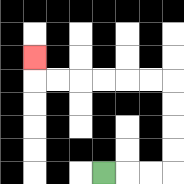{'start': '[4, 7]', 'end': '[1, 2]', 'path_directions': 'R,R,R,U,U,U,U,L,L,L,L,L,L,U', 'path_coordinates': '[[4, 7], [5, 7], [6, 7], [7, 7], [7, 6], [7, 5], [7, 4], [7, 3], [6, 3], [5, 3], [4, 3], [3, 3], [2, 3], [1, 3], [1, 2]]'}